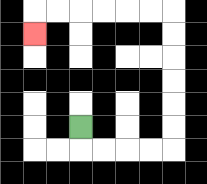{'start': '[3, 5]', 'end': '[1, 1]', 'path_directions': 'D,R,R,R,R,U,U,U,U,U,U,L,L,L,L,L,L,D', 'path_coordinates': '[[3, 5], [3, 6], [4, 6], [5, 6], [6, 6], [7, 6], [7, 5], [7, 4], [7, 3], [7, 2], [7, 1], [7, 0], [6, 0], [5, 0], [4, 0], [3, 0], [2, 0], [1, 0], [1, 1]]'}